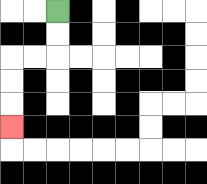{'start': '[2, 0]', 'end': '[0, 5]', 'path_directions': 'D,D,L,L,D,D,D', 'path_coordinates': '[[2, 0], [2, 1], [2, 2], [1, 2], [0, 2], [0, 3], [0, 4], [0, 5]]'}